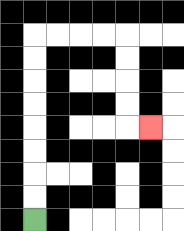{'start': '[1, 9]', 'end': '[6, 5]', 'path_directions': 'U,U,U,U,U,U,U,U,R,R,R,R,D,D,D,D,R', 'path_coordinates': '[[1, 9], [1, 8], [1, 7], [1, 6], [1, 5], [1, 4], [1, 3], [1, 2], [1, 1], [2, 1], [3, 1], [4, 1], [5, 1], [5, 2], [5, 3], [5, 4], [5, 5], [6, 5]]'}